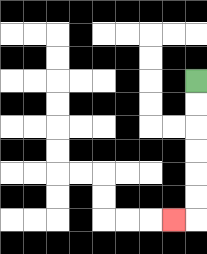{'start': '[8, 3]', 'end': '[7, 9]', 'path_directions': 'D,D,D,D,D,D,L', 'path_coordinates': '[[8, 3], [8, 4], [8, 5], [8, 6], [8, 7], [8, 8], [8, 9], [7, 9]]'}